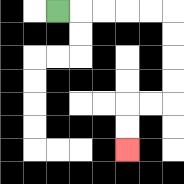{'start': '[2, 0]', 'end': '[5, 6]', 'path_directions': 'R,R,R,R,R,D,D,D,D,L,L,D,D', 'path_coordinates': '[[2, 0], [3, 0], [4, 0], [5, 0], [6, 0], [7, 0], [7, 1], [7, 2], [7, 3], [7, 4], [6, 4], [5, 4], [5, 5], [5, 6]]'}